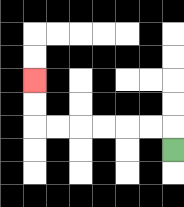{'start': '[7, 6]', 'end': '[1, 3]', 'path_directions': 'U,L,L,L,L,L,L,U,U', 'path_coordinates': '[[7, 6], [7, 5], [6, 5], [5, 5], [4, 5], [3, 5], [2, 5], [1, 5], [1, 4], [1, 3]]'}